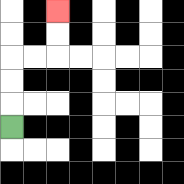{'start': '[0, 5]', 'end': '[2, 0]', 'path_directions': 'U,U,U,R,R,U,U', 'path_coordinates': '[[0, 5], [0, 4], [0, 3], [0, 2], [1, 2], [2, 2], [2, 1], [2, 0]]'}